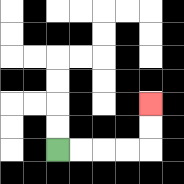{'start': '[2, 6]', 'end': '[6, 4]', 'path_directions': 'R,R,R,R,U,U', 'path_coordinates': '[[2, 6], [3, 6], [4, 6], [5, 6], [6, 6], [6, 5], [6, 4]]'}